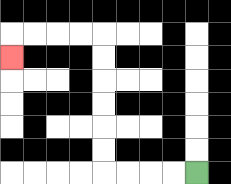{'start': '[8, 7]', 'end': '[0, 2]', 'path_directions': 'L,L,L,L,U,U,U,U,U,U,L,L,L,L,D', 'path_coordinates': '[[8, 7], [7, 7], [6, 7], [5, 7], [4, 7], [4, 6], [4, 5], [4, 4], [4, 3], [4, 2], [4, 1], [3, 1], [2, 1], [1, 1], [0, 1], [0, 2]]'}